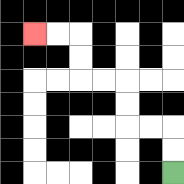{'start': '[7, 7]', 'end': '[1, 1]', 'path_directions': 'U,U,L,L,U,U,L,L,U,U,L,L', 'path_coordinates': '[[7, 7], [7, 6], [7, 5], [6, 5], [5, 5], [5, 4], [5, 3], [4, 3], [3, 3], [3, 2], [3, 1], [2, 1], [1, 1]]'}